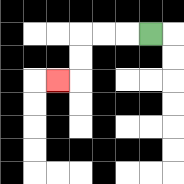{'start': '[6, 1]', 'end': '[2, 3]', 'path_directions': 'L,L,L,D,D,L', 'path_coordinates': '[[6, 1], [5, 1], [4, 1], [3, 1], [3, 2], [3, 3], [2, 3]]'}